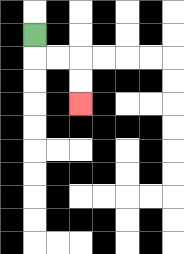{'start': '[1, 1]', 'end': '[3, 4]', 'path_directions': 'D,R,R,D,D', 'path_coordinates': '[[1, 1], [1, 2], [2, 2], [3, 2], [3, 3], [3, 4]]'}